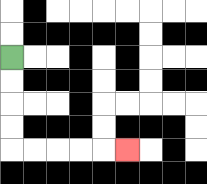{'start': '[0, 2]', 'end': '[5, 6]', 'path_directions': 'D,D,D,D,R,R,R,R,R', 'path_coordinates': '[[0, 2], [0, 3], [0, 4], [0, 5], [0, 6], [1, 6], [2, 6], [3, 6], [4, 6], [5, 6]]'}